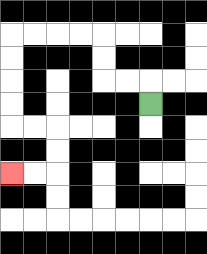{'start': '[6, 4]', 'end': '[0, 7]', 'path_directions': 'U,L,L,U,U,L,L,L,L,D,D,D,D,R,R,D,D,L,L', 'path_coordinates': '[[6, 4], [6, 3], [5, 3], [4, 3], [4, 2], [4, 1], [3, 1], [2, 1], [1, 1], [0, 1], [0, 2], [0, 3], [0, 4], [0, 5], [1, 5], [2, 5], [2, 6], [2, 7], [1, 7], [0, 7]]'}